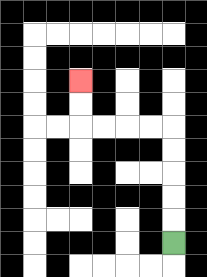{'start': '[7, 10]', 'end': '[3, 3]', 'path_directions': 'U,U,U,U,U,L,L,L,L,U,U', 'path_coordinates': '[[7, 10], [7, 9], [7, 8], [7, 7], [7, 6], [7, 5], [6, 5], [5, 5], [4, 5], [3, 5], [3, 4], [3, 3]]'}